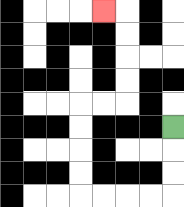{'start': '[7, 5]', 'end': '[4, 0]', 'path_directions': 'D,D,D,L,L,L,L,U,U,U,U,R,R,U,U,U,U,L', 'path_coordinates': '[[7, 5], [7, 6], [7, 7], [7, 8], [6, 8], [5, 8], [4, 8], [3, 8], [3, 7], [3, 6], [3, 5], [3, 4], [4, 4], [5, 4], [5, 3], [5, 2], [5, 1], [5, 0], [4, 0]]'}